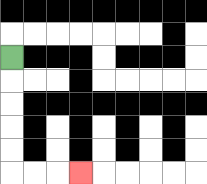{'start': '[0, 2]', 'end': '[3, 7]', 'path_directions': 'D,D,D,D,D,R,R,R', 'path_coordinates': '[[0, 2], [0, 3], [0, 4], [0, 5], [0, 6], [0, 7], [1, 7], [2, 7], [3, 7]]'}